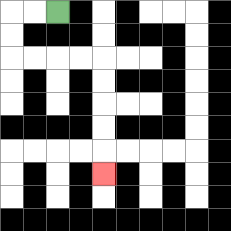{'start': '[2, 0]', 'end': '[4, 7]', 'path_directions': 'L,L,D,D,R,R,R,R,D,D,D,D,D', 'path_coordinates': '[[2, 0], [1, 0], [0, 0], [0, 1], [0, 2], [1, 2], [2, 2], [3, 2], [4, 2], [4, 3], [4, 4], [4, 5], [4, 6], [4, 7]]'}